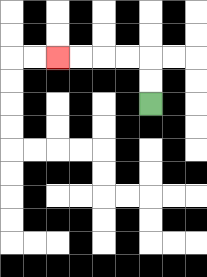{'start': '[6, 4]', 'end': '[2, 2]', 'path_directions': 'U,U,L,L,L,L', 'path_coordinates': '[[6, 4], [6, 3], [6, 2], [5, 2], [4, 2], [3, 2], [2, 2]]'}